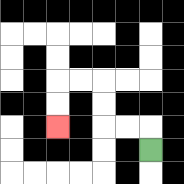{'start': '[6, 6]', 'end': '[2, 5]', 'path_directions': 'U,L,L,U,U,L,L,D,D', 'path_coordinates': '[[6, 6], [6, 5], [5, 5], [4, 5], [4, 4], [4, 3], [3, 3], [2, 3], [2, 4], [2, 5]]'}